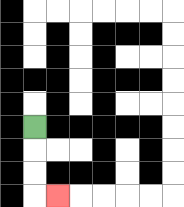{'start': '[1, 5]', 'end': '[2, 8]', 'path_directions': 'D,D,D,R', 'path_coordinates': '[[1, 5], [1, 6], [1, 7], [1, 8], [2, 8]]'}